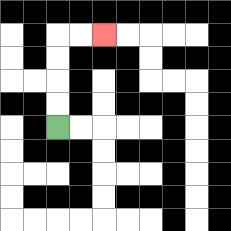{'start': '[2, 5]', 'end': '[4, 1]', 'path_directions': 'U,U,U,U,R,R', 'path_coordinates': '[[2, 5], [2, 4], [2, 3], [2, 2], [2, 1], [3, 1], [4, 1]]'}